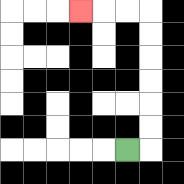{'start': '[5, 6]', 'end': '[3, 0]', 'path_directions': 'R,U,U,U,U,U,U,L,L,L', 'path_coordinates': '[[5, 6], [6, 6], [6, 5], [6, 4], [6, 3], [6, 2], [6, 1], [6, 0], [5, 0], [4, 0], [3, 0]]'}